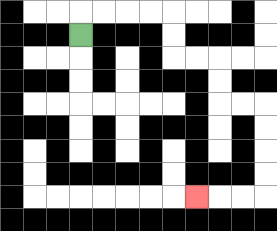{'start': '[3, 1]', 'end': '[8, 8]', 'path_directions': 'U,R,R,R,R,D,D,R,R,D,D,R,R,D,D,D,D,L,L,L', 'path_coordinates': '[[3, 1], [3, 0], [4, 0], [5, 0], [6, 0], [7, 0], [7, 1], [7, 2], [8, 2], [9, 2], [9, 3], [9, 4], [10, 4], [11, 4], [11, 5], [11, 6], [11, 7], [11, 8], [10, 8], [9, 8], [8, 8]]'}